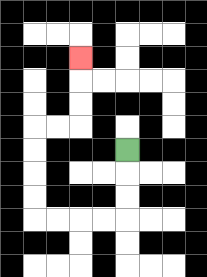{'start': '[5, 6]', 'end': '[3, 2]', 'path_directions': 'D,D,D,L,L,L,L,U,U,U,U,R,R,U,U,U', 'path_coordinates': '[[5, 6], [5, 7], [5, 8], [5, 9], [4, 9], [3, 9], [2, 9], [1, 9], [1, 8], [1, 7], [1, 6], [1, 5], [2, 5], [3, 5], [3, 4], [3, 3], [3, 2]]'}